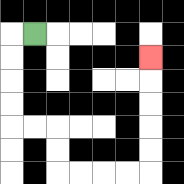{'start': '[1, 1]', 'end': '[6, 2]', 'path_directions': 'L,D,D,D,D,R,R,D,D,R,R,R,R,U,U,U,U,U', 'path_coordinates': '[[1, 1], [0, 1], [0, 2], [0, 3], [0, 4], [0, 5], [1, 5], [2, 5], [2, 6], [2, 7], [3, 7], [4, 7], [5, 7], [6, 7], [6, 6], [6, 5], [6, 4], [6, 3], [6, 2]]'}